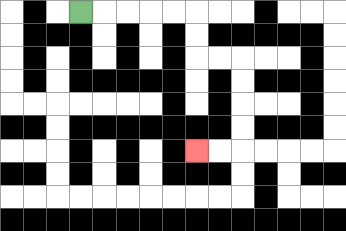{'start': '[3, 0]', 'end': '[8, 6]', 'path_directions': 'R,R,R,R,R,D,D,R,R,D,D,D,D,L,L', 'path_coordinates': '[[3, 0], [4, 0], [5, 0], [6, 0], [7, 0], [8, 0], [8, 1], [8, 2], [9, 2], [10, 2], [10, 3], [10, 4], [10, 5], [10, 6], [9, 6], [8, 6]]'}